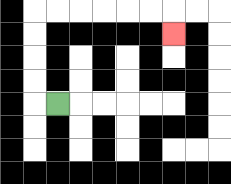{'start': '[2, 4]', 'end': '[7, 1]', 'path_directions': 'L,U,U,U,U,R,R,R,R,R,R,D', 'path_coordinates': '[[2, 4], [1, 4], [1, 3], [1, 2], [1, 1], [1, 0], [2, 0], [3, 0], [4, 0], [5, 0], [6, 0], [7, 0], [7, 1]]'}